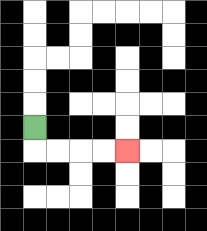{'start': '[1, 5]', 'end': '[5, 6]', 'path_directions': 'D,R,R,R,R', 'path_coordinates': '[[1, 5], [1, 6], [2, 6], [3, 6], [4, 6], [5, 6]]'}